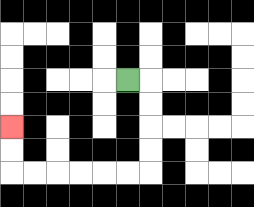{'start': '[5, 3]', 'end': '[0, 5]', 'path_directions': 'R,D,D,D,D,L,L,L,L,L,L,U,U', 'path_coordinates': '[[5, 3], [6, 3], [6, 4], [6, 5], [6, 6], [6, 7], [5, 7], [4, 7], [3, 7], [2, 7], [1, 7], [0, 7], [0, 6], [0, 5]]'}